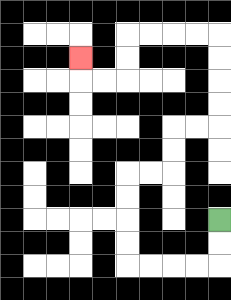{'start': '[9, 9]', 'end': '[3, 2]', 'path_directions': 'D,D,L,L,L,L,U,U,U,U,R,R,U,U,R,R,U,U,U,U,L,L,L,L,D,D,L,L,U', 'path_coordinates': '[[9, 9], [9, 10], [9, 11], [8, 11], [7, 11], [6, 11], [5, 11], [5, 10], [5, 9], [5, 8], [5, 7], [6, 7], [7, 7], [7, 6], [7, 5], [8, 5], [9, 5], [9, 4], [9, 3], [9, 2], [9, 1], [8, 1], [7, 1], [6, 1], [5, 1], [5, 2], [5, 3], [4, 3], [3, 3], [3, 2]]'}